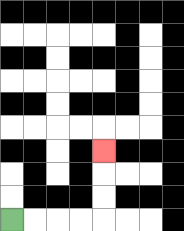{'start': '[0, 9]', 'end': '[4, 6]', 'path_directions': 'R,R,R,R,U,U,U', 'path_coordinates': '[[0, 9], [1, 9], [2, 9], [3, 9], [4, 9], [4, 8], [4, 7], [4, 6]]'}